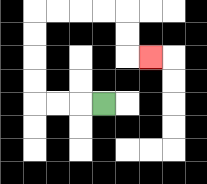{'start': '[4, 4]', 'end': '[6, 2]', 'path_directions': 'L,L,L,U,U,U,U,R,R,R,R,D,D,R', 'path_coordinates': '[[4, 4], [3, 4], [2, 4], [1, 4], [1, 3], [1, 2], [1, 1], [1, 0], [2, 0], [3, 0], [4, 0], [5, 0], [5, 1], [5, 2], [6, 2]]'}